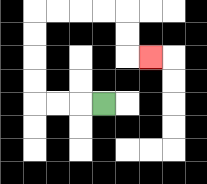{'start': '[4, 4]', 'end': '[6, 2]', 'path_directions': 'L,L,L,U,U,U,U,R,R,R,R,D,D,R', 'path_coordinates': '[[4, 4], [3, 4], [2, 4], [1, 4], [1, 3], [1, 2], [1, 1], [1, 0], [2, 0], [3, 0], [4, 0], [5, 0], [5, 1], [5, 2], [6, 2]]'}